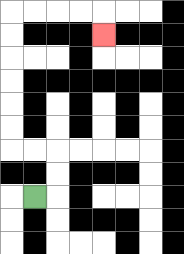{'start': '[1, 8]', 'end': '[4, 1]', 'path_directions': 'R,U,U,L,L,U,U,U,U,U,U,R,R,R,R,D', 'path_coordinates': '[[1, 8], [2, 8], [2, 7], [2, 6], [1, 6], [0, 6], [0, 5], [0, 4], [0, 3], [0, 2], [0, 1], [0, 0], [1, 0], [2, 0], [3, 0], [4, 0], [4, 1]]'}